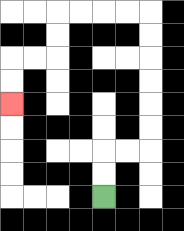{'start': '[4, 8]', 'end': '[0, 4]', 'path_directions': 'U,U,R,R,U,U,U,U,U,U,L,L,L,L,D,D,L,L,D,D', 'path_coordinates': '[[4, 8], [4, 7], [4, 6], [5, 6], [6, 6], [6, 5], [6, 4], [6, 3], [6, 2], [6, 1], [6, 0], [5, 0], [4, 0], [3, 0], [2, 0], [2, 1], [2, 2], [1, 2], [0, 2], [0, 3], [0, 4]]'}